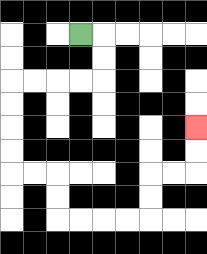{'start': '[3, 1]', 'end': '[8, 5]', 'path_directions': 'R,D,D,L,L,L,L,D,D,D,D,R,R,D,D,R,R,R,R,U,U,R,R,U,U', 'path_coordinates': '[[3, 1], [4, 1], [4, 2], [4, 3], [3, 3], [2, 3], [1, 3], [0, 3], [0, 4], [0, 5], [0, 6], [0, 7], [1, 7], [2, 7], [2, 8], [2, 9], [3, 9], [4, 9], [5, 9], [6, 9], [6, 8], [6, 7], [7, 7], [8, 7], [8, 6], [8, 5]]'}